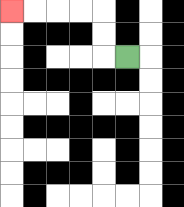{'start': '[5, 2]', 'end': '[0, 0]', 'path_directions': 'L,U,U,L,L,L,L', 'path_coordinates': '[[5, 2], [4, 2], [4, 1], [4, 0], [3, 0], [2, 0], [1, 0], [0, 0]]'}